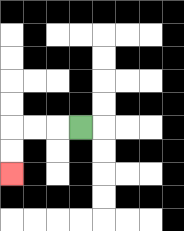{'start': '[3, 5]', 'end': '[0, 7]', 'path_directions': 'L,L,L,D,D', 'path_coordinates': '[[3, 5], [2, 5], [1, 5], [0, 5], [0, 6], [0, 7]]'}